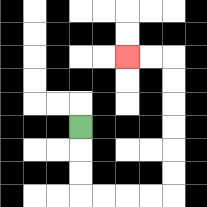{'start': '[3, 5]', 'end': '[5, 2]', 'path_directions': 'D,D,D,R,R,R,R,U,U,U,U,U,U,L,L', 'path_coordinates': '[[3, 5], [3, 6], [3, 7], [3, 8], [4, 8], [5, 8], [6, 8], [7, 8], [7, 7], [7, 6], [7, 5], [7, 4], [7, 3], [7, 2], [6, 2], [5, 2]]'}